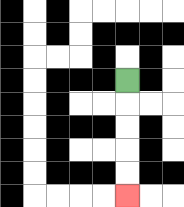{'start': '[5, 3]', 'end': '[5, 8]', 'path_directions': 'D,D,D,D,D', 'path_coordinates': '[[5, 3], [5, 4], [5, 5], [5, 6], [5, 7], [5, 8]]'}